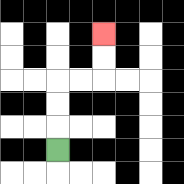{'start': '[2, 6]', 'end': '[4, 1]', 'path_directions': 'U,U,U,R,R,U,U', 'path_coordinates': '[[2, 6], [2, 5], [2, 4], [2, 3], [3, 3], [4, 3], [4, 2], [4, 1]]'}